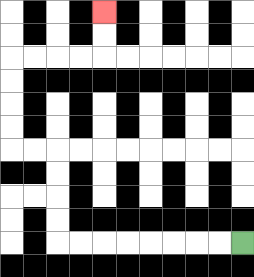{'start': '[10, 10]', 'end': '[4, 0]', 'path_directions': 'L,L,L,L,L,L,L,L,U,U,U,U,L,L,U,U,U,U,R,R,R,R,U,U', 'path_coordinates': '[[10, 10], [9, 10], [8, 10], [7, 10], [6, 10], [5, 10], [4, 10], [3, 10], [2, 10], [2, 9], [2, 8], [2, 7], [2, 6], [1, 6], [0, 6], [0, 5], [0, 4], [0, 3], [0, 2], [1, 2], [2, 2], [3, 2], [4, 2], [4, 1], [4, 0]]'}